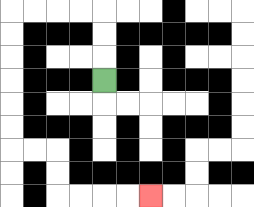{'start': '[4, 3]', 'end': '[6, 8]', 'path_directions': 'U,U,U,L,L,L,L,D,D,D,D,D,D,R,R,D,D,R,R,R,R', 'path_coordinates': '[[4, 3], [4, 2], [4, 1], [4, 0], [3, 0], [2, 0], [1, 0], [0, 0], [0, 1], [0, 2], [0, 3], [0, 4], [0, 5], [0, 6], [1, 6], [2, 6], [2, 7], [2, 8], [3, 8], [4, 8], [5, 8], [6, 8]]'}